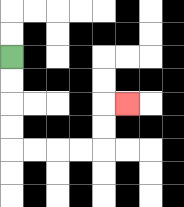{'start': '[0, 2]', 'end': '[5, 4]', 'path_directions': 'D,D,D,D,R,R,R,R,U,U,R', 'path_coordinates': '[[0, 2], [0, 3], [0, 4], [0, 5], [0, 6], [1, 6], [2, 6], [3, 6], [4, 6], [4, 5], [4, 4], [5, 4]]'}